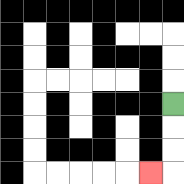{'start': '[7, 4]', 'end': '[6, 7]', 'path_directions': 'D,D,D,L', 'path_coordinates': '[[7, 4], [7, 5], [7, 6], [7, 7], [6, 7]]'}